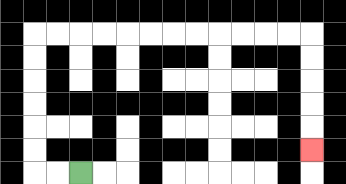{'start': '[3, 7]', 'end': '[13, 6]', 'path_directions': 'L,L,U,U,U,U,U,U,R,R,R,R,R,R,R,R,R,R,R,R,D,D,D,D,D', 'path_coordinates': '[[3, 7], [2, 7], [1, 7], [1, 6], [1, 5], [1, 4], [1, 3], [1, 2], [1, 1], [2, 1], [3, 1], [4, 1], [5, 1], [6, 1], [7, 1], [8, 1], [9, 1], [10, 1], [11, 1], [12, 1], [13, 1], [13, 2], [13, 3], [13, 4], [13, 5], [13, 6]]'}